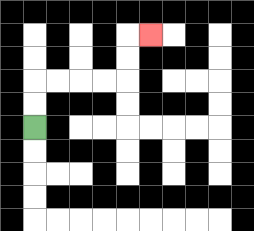{'start': '[1, 5]', 'end': '[6, 1]', 'path_directions': 'U,U,R,R,R,R,U,U,R', 'path_coordinates': '[[1, 5], [1, 4], [1, 3], [2, 3], [3, 3], [4, 3], [5, 3], [5, 2], [5, 1], [6, 1]]'}